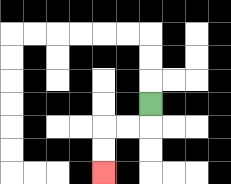{'start': '[6, 4]', 'end': '[4, 7]', 'path_directions': 'D,L,L,D,D', 'path_coordinates': '[[6, 4], [6, 5], [5, 5], [4, 5], [4, 6], [4, 7]]'}